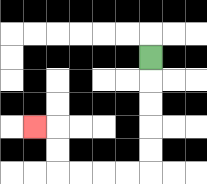{'start': '[6, 2]', 'end': '[1, 5]', 'path_directions': 'D,D,D,D,D,L,L,L,L,U,U,L', 'path_coordinates': '[[6, 2], [6, 3], [6, 4], [6, 5], [6, 6], [6, 7], [5, 7], [4, 7], [3, 7], [2, 7], [2, 6], [2, 5], [1, 5]]'}